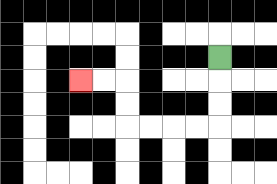{'start': '[9, 2]', 'end': '[3, 3]', 'path_directions': 'D,D,D,L,L,L,L,U,U,L,L', 'path_coordinates': '[[9, 2], [9, 3], [9, 4], [9, 5], [8, 5], [7, 5], [6, 5], [5, 5], [5, 4], [5, 3], [4, 3], [3, 3]]'}